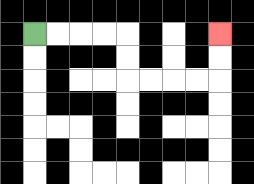{'start': '[1, 1]', 'end': '[9, 1]', 'path_directions': 'R,R,R,R,D,D,R,R,R,R,U,U', 'path_coordinates': '[[1, 1], [2, 1], [3, 1], [4, 1], [5, 1], [5, 2], [5, 3], [6, 3], [7, 3], [8, 3], [9, 3], [9, 2], [9, 1]]'}